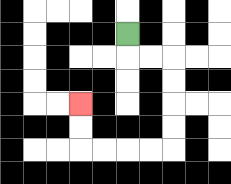{'start': '[5, 1]', 'end': '[3, 4]', 'path_directions': 'D,R,R,D,D,D,D,L,L,L,L,U,U', 'path_coordinates': '[[5, 1], [5, 2], [6, 2], [7, 2], [7, 3], [7, 4], [7, 5], [7, 6], [6, 6], [5, 6], [4, 6], [3, 6], [3, 5], [3, 4]]'}